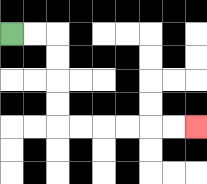{'start': '[0, 1]', 'end': '[8, 5]', 'path_directions': 'R,R,D,D,D,D,R,R,R,R,R,R', 'path_coordinates': '[[0, 1], [1, 1], [2, 1], [2, 2], [2, 3], [2, 4], [2, 5], [3, 5], [4, 5], [5, 5], [6, 5], [7, 5], [8, 5]]'}